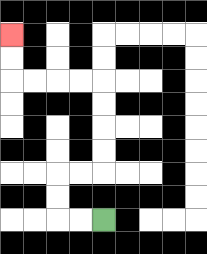{'start': '[4, 9]', 'end': '[0, 1]', 'path_directions': 'L,L,U,U,R,R,U,U,U,U,L,L,L,L,U,U', 'path_coordinates': '[[4, 9], [3, 9], [2, 9], [2, 8], [2, 7], [3, 7], [4, 7], [4, 6], [4, 5], [4, 4], [4, 3], [3, 3], [2, 3], [1, 3], [0, 3], [0, 2], [0, 1]]'}